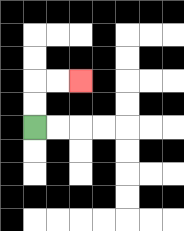{'start': '[1, 5]', 'end': '[3, 3]', 'path_directions': 'U,U,R,R', 'path_coordinates': '[[1, 5], [1, 4], [1, 3], [2, 3], [3, 3]]'}